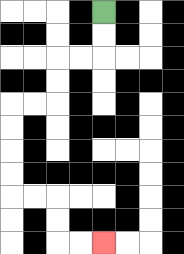{'start': '[4, 0]', 'end': '[4, 10]', 'path_directions': 'D,D,L,L,D,D,L,L,D,D,D,D,R,R,D,D,R,R', 'path_coordinates': '[[4, 0], [4, 1], [4, 2], [3, 2], [2, 2], [2, 3], [2, 4], [1, 4], [0, 4], [0, 5], [0, 6], [0, 7], [0, 8], [1, 8], [2, 8], [2, 9], [2, 10], [3, 10], [4, 10]]'}